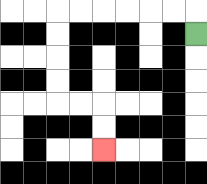{'start': '[8, 1]', 'end': '[4, 6]', 'path_directions': 'U,L,L,L,L,L,L,D,D,D,D,R,R,D,D', 'path_coordinates': '[[8, 1], [8, 0], [7, 0], [6, 0], [5, 0], [4, 0], [3, 0], [2, 0], [2, 1], [2, 2], [2, 3], [2, 4], [3, 4], [4, 4], [4, 5], [4, 6]]'}